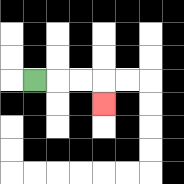{'start': '[1, 3]', 'end': '[4, 4]', 'path_directions': 'R,R,R,D', 'path_coordinates': '[[1, 3], [2, 3], [3, 3], [4, 3], [4, 4]]'}